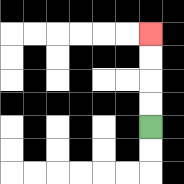{'start': '[6, 5]', 'end': '[6, 1]', 'path_directions': 'U,U,U,U', 'path_coordinates': '[[6, 5], [6, 4], [6, 3], [6, 2], [6, 1]]'}